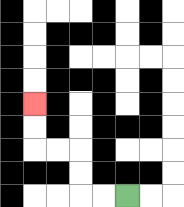{'start': '[5, 8]', 'end': '[1, 4]', 'path_directions': 'L,L,U,U,L,L,U,U', 'path_coordinates': '[[5, 8], [4, 8], [3, 8], [3, 7], [3, 6], [2, 6], [1, 6], [1, 5], [1, 4]]'}